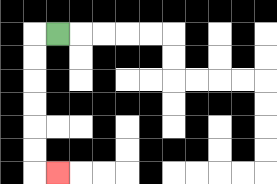{'start': '[2, 1]', 'end': '[2, 7]', 'path_directions': 'L,D,D,D,D,D,D,R', 'path_coordinates': '[[2, 1], [1, 1], [1, 2], [1, 3], [1, 4], [1, 5], [1, 6], [1, 7], [2, 7]]'}